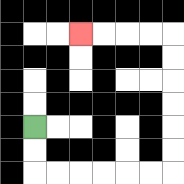{'start': '[1, 5]', 'end': '[3, 1]', 'path_directions': 'D,D,R,R,R,R,R,R,U,U,U,U,U,U,L,L,L,L', 'path_coordinates': '[[1, 5], [1, 6], [1, 7], [2, 7], [3, 7], [4, 7], [5, 7], [6, 7], [7, 7], [7, 6], [7, 5], [7, 4], [7, 3], [7, 2], [7, 1], [6, 1], [5, 1], [4, 1], [3, 1]]'}